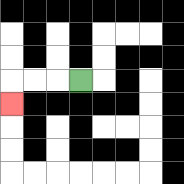{'start': '[3, 3]', 'end': '[0, 4]', 'path_directions': 'L,L,L,D', 'path_coordinates': '[[3, 3], [2, 3], [1, 3], [0, 3], [0, 4]]'}